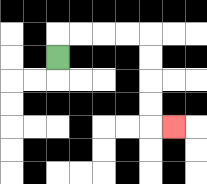{'start': '[2, 2]', 'end': '[7, 5]', 'path_directions': 'U,R,R,R,R,D,D,D,D,R', 'path_coordinates': '[[2, 2], [2, 1], [3, 1], [4, 1], [5, 1], [6, 1], [6, 2], [6, 3], [6, 4], [6, 5], [7, 5]]'}